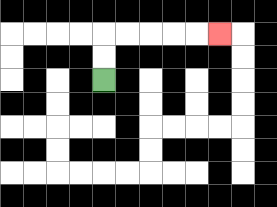{'start': '[4, 3]', 'end': '[9, 1]', 'path_directions': 'U,U,R,R,R,R,R', 'path_coordinates': '[[4, 3], [4, 2], [4, 1], [5, 1], [6, 1], [7, 1], [8, 1], [9, 1]]'}